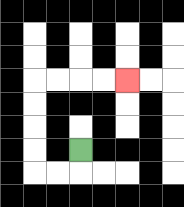{'start': '[3, 6]', 'end': '[5, 3]', 'path_directions': 'D,L,L,U,U,U,U,R,R,R,R', 'path_coordinates': '[[3, 6], [3, 7], [2, 7], [1, 7], [1, 6], [1, 5], [1, 4], [1, 3], [2, 3], [3, 3], [4, 3], [5, 3]]'}